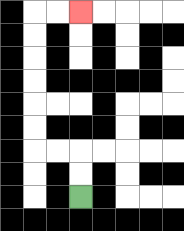{'start': '[3, 8]', 'end': '[3, 0]', 'path_directions': 'U,U,L,L,U,U,U,U,U,U,R,R', 'path_coordinates': '[[3, 8], [3, 7], [3, 6], [2, 6], [1, 6], [1, 5], [1, 4], [1, 3], [1, 2], [1, 1], [1, 0], [2, 0], [3, 0]]'}